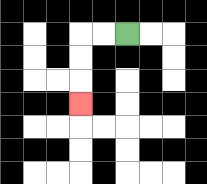{'start': '[5, 1]', 'end': '[3, 4]', 'path_directions': 'L,L,D,D,D', 'path_coordinates': '[[5, 1], [4, 1], [3, 1], [3, 2], [3, 3], [3, 4]]'}